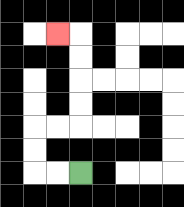{'start': '[3, 7]', 'end': '[2, 1]', 'path_directions': 'L,L,U,U,R,R,U,U,U,U,L', 'path_coordinates': '[[3, 7], [2, 7], [1, 7], [1, 6], [1, 5], [2, 5], [3, 5], [3, 4], [3, 3], [3, 2], [3, 1], [2, 1]]'}